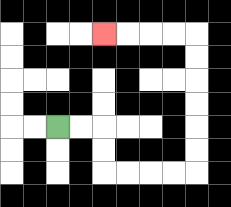{'start': '[2, 5]', 'end': '[4, 1]', 'path_directions': 'R,R,D,D,R,R,R,R,U,U,U,U,U,U,L,L,L,L', 'path_coordinates': '[[2, 5], [3, 5], [4, 5], [4, 6], [4, 7], [5, 7], [6, 7], [7, 7], [8, 7], [8, 6], [8, 5], [8, 4], [8, 3], [8, 2], [8, 1], [7, 1], [6, 1], [5, 1], [4, 1]]'}